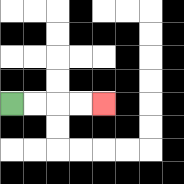{'start': '[0, 4]', 'end': '[4, 4]', 'path_directions': 'R,R,R,R', 'path_coordinates': '[[0, 4], [1, 4], [2, 4], [3, 4], [4, 4]]'}